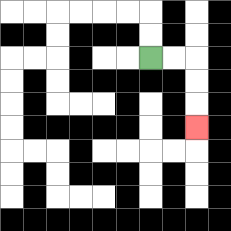{'start': '[6, 2]', 'end': '[8, 5]', 'path_directions': 'R,R,D,D,D', 'path_coordinates': '[[6, 2], [7, 2], [8, 2], [8, 3], [8, 4], [8, 5]]'}